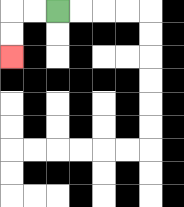{'start': '[2, 0]', 'end': '[0, 2]', 'path_directions': 'L,L,D,D', 'path_coordinates': '[[2, 0], [1, 0], [0, 0], [0, 1], [0, 2]]'}